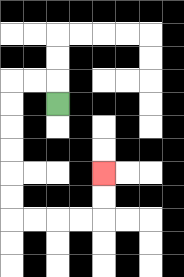{'start': '[2, 4]', 'end': '[4, 7]', 'path_directions': 'U,L,L,D,D,D,D,D,D,R,R,R,R,U,U', 'path_coordinates': '[[2, 4], [2, 3], [1, 3], [0, 3], [0, 4], [0, 5], [0, 6], [0, 7], [0, 8], [0, 9], [1, 9], [2, 9], [3, 9], [4, 9], [4, 8], [4, 7]]'}